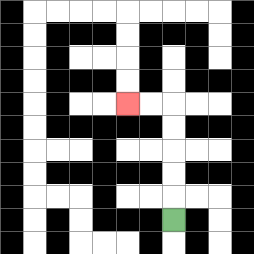{'start': '[7, 9]', 'end': '[5, 4]', 'path_directions': 'U,U,U,U,U,L,L', 'path_coordinates': '[[7, 9], [7, 8], [7, 7], [7, 6], [7, 5], [7, 4], [6, 4], [5, 4]]'}